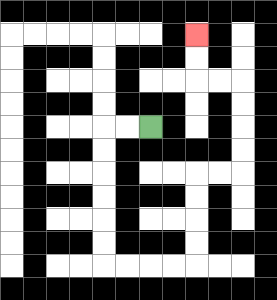{'start': '[6, 5]', 'end': '[8, 1]', 'path_directions': 'L,L,D,D,D,D,D,D,R,R,R,R,U,U,U,U,R,R,U,U,U,U,L,L,U,U', 'path_coordinates': '[[6, 5], [5, 5], [4, 5], [4, 6], [4, 7], [4, 8], [4, 9], [4, 10], [4, 11], [5, 11], [6, 11], [7, 11], [8, 11], [8, 10], [8, 9], [8, 8], [8, 7], [9, 7], [10, 7], [10, 6], [10, 5], [10, 4], [10, 3], [9, 3], [8, 3], [8, 2], [8, 1]]'}